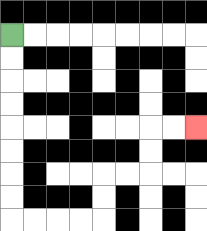{'start': '[0, 1]', 'end': '[8, 5]', 'path_directions': 'D,D,D,D,D,D,D,D,R,R,R,R,U,U,R,R,U,U,R,R', 'path_coordinates': '[[0, 1], [0, 2], [0, 3], [0, 4], [0, 5], [0, 6], [0, 7], [0, 8], [0, 9], [1, 9], [2, 9], [3, 9], [4, 9], [4, 8], [4, 7], [5, 7], [6, 7], [6, 6], [6, 5], [7, 5], [8, 5]]'}